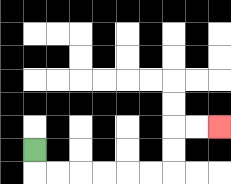{'start': '[1, 6]', 'end': '[9, 5]', 'path_directions': 'D,R,R,R,R,R,R,U,U,R,R', 'path_coordinates': '[[1, 6], [1, 7], [2, 7], [3, 7], [4, 7], [5, 7], [6, 7], [7, 7], [7, 6], [7, 5], [8, 5], [9, 5]]'}